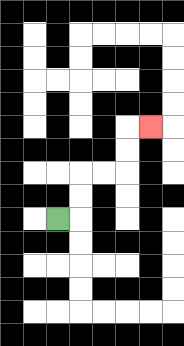{'start': '[2, 9]', 'end': '[6, 5]', 'path_directions': 'R,U,U,R,R,U,U,R', 'path_coordinates': '[[2, 9], [3, 9], [3, 8], [3, 7], [4, 7], [5, 7], [5, 6], [5, 5], [6, 5]]'}